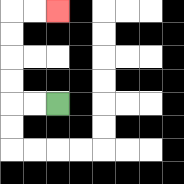{'start': '[2, 4]', 'end': '[2, 0]', 'path_directions': 'L,L,U,U,U,U,R,R', 'path_coordinates': '[[2, 4], [1, 4], [0, 4], [0, 3], [0, 2], [0, 1], [0, 0], [1, 0], [2, 0]]'}